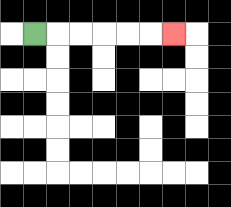{'start': '[1, 1]', 'end': '[7, 1]', 'path_directions': 'R,R,R,R,R,R', 'path_coordinates': '[[1, 1], [2, 1], [3, 1], [4, 1], [5, 1], [6, 1], [7, 1]]'}